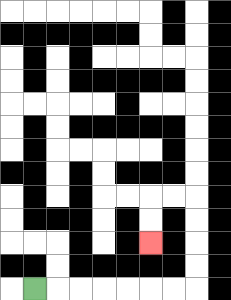{'start': '[1, 12]', 'end': '[6, 10]', 'path_directions': 'R,R,R,R,R,R,R,U,U,U,U,L,L,D,D', 'path_coordinates': '[[1, 12], [2, 12], [3, 12], [4, 12], [5, 12], [6, 12], [7, 12], [8, 12], [8, 11], [8, 10], [8, 9], [8, 8], [7, 8], [6, 8], [6, 9], [6, 10]]'}